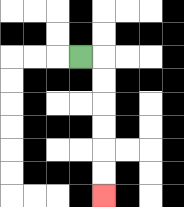{'start': '[3, 2]', 'end': '[4, 8]', 'path_directions': 'R,D,D,D,D,D,D', 'path_coordinates': '[[3, 2], [4, 2], [4, 3], [4, 4], [4, 5], [4, 6], [4, 7], [4, 8]]'}